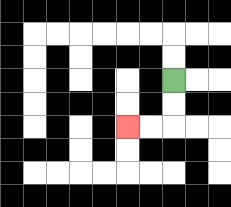{'start': '[7, 3]', 'end': '[5, 5]', 'path_directions': 'D,D,L,L', 'path_coordinates': '[[7, 3], [7, 4], [7, 5], [6, 5], [5, 5]]'}